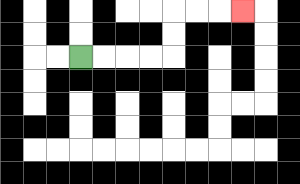{'start': '[3, 2]', 'end': '[10, 0]', 'path_directions': 'R,R,R,R,U,U,R,R,R', 'path_coordinates': '[[3, 2], [4, 2], [5, 2], [6, 2], [7, 2], [7, 1], [7, 0], [8, 0], [9, 0], [10, 0]]'}